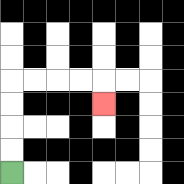{'start': '[0, 7]', 'end': '[4, 4]', 'path_directions': 'U,U,U,U,R,R,R,R,D', 'path_coordinates': '[[0, 7], [0, 6], [0, 5], [0, 4], [0, 3], [1, 3], [2, 3], [3, 3], [4, 3], [4, 4]]'}